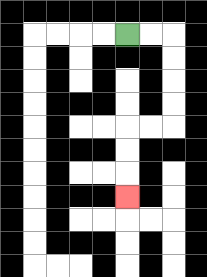{'start': '[5, 1]', 'end': '[5, 8]', 'path_directions': 'R,R,D,D,D,D,L,L,D,D,D', 'path_coordinates': '[[5, 1], [6, 1], [7, 1], [7, 2], [7, 3], [7, 4], [7, 5], [6, 5], [5, 5], [5, 6], [5, 7], [5, 8]]'}